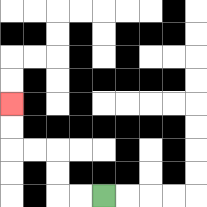{'start': '[4, 8]', 'end': '[0, 4]', 'path_directions': 'L,L,U,U,L,L,U,U', 'path_coordinates': '[[4, 8], [3, 8], [2, 8], [2, 7], [2, 6], [1, 6], [0, 6], [0, 5], [0, 4]]'}